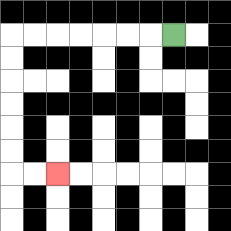{'start': '[7, 1]', 'end': '[2, 7]', 'path_directions': 'L,L,L,L,L,L,L,D,D,D,D,D,D,R,R', 'path_coordinates': '[[7, 1], [6, 1], [5, 1], [4, 1], [3, 1], [2, 1], [1, 1], [0, 1], [0, 2], [0, 3], [0, 4], [0, 5], [0, 6], [0, 7], [1, 7], [2, 7]]'}